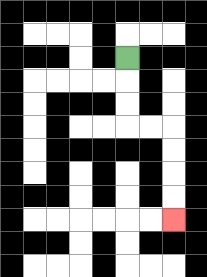{'start': '[5, 2]', 'end': '[7, 9]', 'path_directions': 'D,D,D,R,R,D,D,D,D', 'path_coordinates': '[[5, 2], [5, 3], [5, 4], [5, 5], [6, 5], [7, 5], [7, 6], [7, 7], [7, 8], [7, 9]]'}